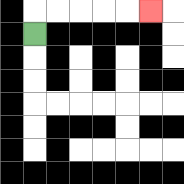{'start': '[1, 1]', 'end': '[6, 0]', 'path_directions': 'U,R,R,R,R,R', 'path_coordinates': '[[1, 1], [1, 0], [2, 0], [3, 0], [4, 0], [5, 0], [6, 0]]'}